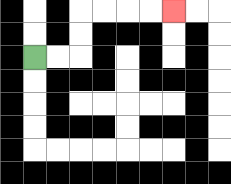{'start': '[1, 2]', 'end': '[7, 0]', 'path_directions': 'R,R,U,U,R,R,R,R', 'path_coordinates': '[[1, 2], [2, 2], [3, 2], [3, 1], [3, 0], [4, 0], [5, 0], [6, 0], [7, 0]]'}